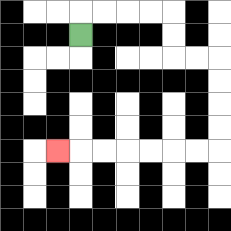{'start': '[3, 1]', 'end': '[2, 6]', 'path_directions': 'U,R,R,R,R,D,D,R,R,D,D,D,D,L,L,L,L,L,L,L', 'path_coordinates': '[[3, 1], [3, 0], [4, 0], [5, 0], [6, 0], [7, 0], [7, 1], [7, 2], [8, 2], [9, 2], [9, 3], [9, 4], [9, 5], [9, 6], [8, 6], [7, 6], [6, 6], [5, 6], [4, 6], [3, 6], [2, 6]]'}